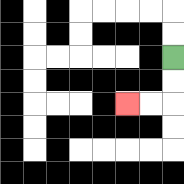{'start': '[7, 2]', 'end': '[5, 4]', 'path_directions': 'D,D,L,L', 'path_coordinates': '[[7, 2], [7, 3], [7, 4], [6, 4], [5, 4]]'}